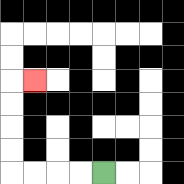{'start': '[4, 7]', 'end': '[1, 3]', 'path_directions': 'L,L,L,L,U,U,U,U,R', 'path_coordinates': '[[4, 7], [3, 7], [2, 7], [1, 7], [0, 7], [0, 6], [0, 5], [0, 4], [0, 3], [1, 3]]'}